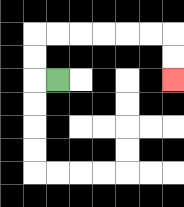{'start': '[2, 3]', 'end': '[7, 3]', 'path_directions': 'L,U,U,R,R,R,R,R,R,D,D', 'path_coordinates': '[[2, 3], [1, 3], [1, 2], [1, 1], [2, 1], [3, 1], [4, 1], [5, 1], [6, 1], [7, 1], [7, 2], [7, 3]]'}